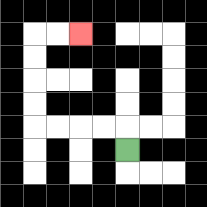{'start': '[5, 6]', 'end': '[3, 1]', 'path_directions': 'U,L,L,L,L,U,U,U,U,R,R', 'path_coordinates': '[[5, 6], [5, 5], [4, 5], [3, 5], [2, 5], [1, 5], [1, 4], [1, 3], [1, 2], [1, 1], [2, 1], [3, 1]]'}